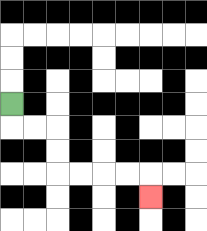{'start': '[0, 4]', 'end': '[6, 8]', 'path_directions': 'D,R,R,D,D,R,R,R,R,D', 'path_coordinates': '[[0, 4], [0, 5], [1, 5], [2, 5], [2, 6], [2, 7], [3, 7], [4, 7], [5, 7], [6, 7], [6, 8]]'}